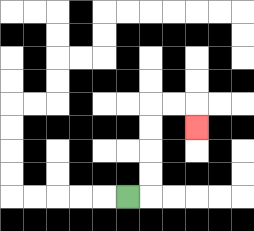{'start': '[5, 8]', 'end': '[8, 5]', 'path_directions': 'R,U,U,U,U,R,R,D', 'path_coordinates': '[[5, 8], [6, 8], [6, 7], [6, 6], [6, 5], [6, 4], [7, 4], [8, 4], [8, 5]]'}